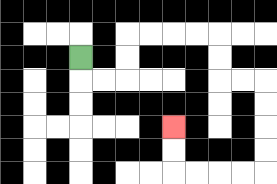{'start': '[3, 2]', 'end': '[7, 5]', 'path_directions': 'D,R,R,U,U,R,R,R,R,D,D,R,R,D,D,D,D,L,L,L,L,U,U', 'path_coordinates': '[[3, 2], [3, 3], [4, 3], [5, 3], [5, 2], [5, 1], [6, 1], [7, 1], [8, 1], [9, 1], [9, 2], [9, 3], [10, 3], [11, 3], [11, 4], [11, 5], [11, 6], [11, 7], [10, 7], [9, 7], [8, 7], [7, 7], [7, 6], [7, 5]]'}